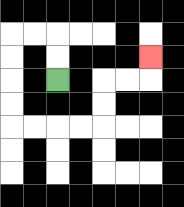{'start': '[2, 3]', 'end': '[6, 2]', 'path_directions': 'U,U,L,L,D,D,D,D,R,R,R,R,U,U,R,R,U', 'path_coordinates': '[[2, 3], [2, 2], [2, 1], [1, 1], [0, 1], [0, 2], [0, 3], [0, 4], [0, 5], [1, 5], [2, 5], [3, 5], [4, 5], [4, 4], [4, 3], [5, 3], [6, 3], [6, 2]]'}